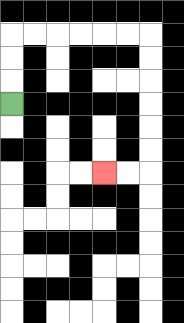{'start': '[0, 4]', 'end': '[4, 7]', 'path_directions': 'U,U,U,R,R,R,R,R,R,D,D,D,D,D,D,L,L', 'path_coordinates': '[[0, 4], [0, 3], [0, 2], [0, 1], [1, 1], [2, 1], [3, 1], [4, 1], [5, 1], [6, 1], [6, 2], [6, 3], [6, 4], [6, 5], [6, 6], [6, 7], [5, 7], [4, 7]]'}